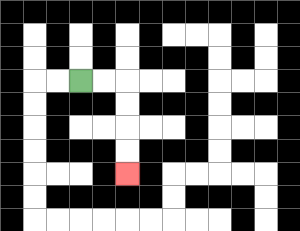{'start': '[3, 3]', 'end': '[5, 7]', 'path_directions': 'R,R,D,D,D,D', 'path_coordinates': '[[3, 3], [4, 3], [5, 3], [5, 4], [5, 5], [5, 6], [5, 7]]'}